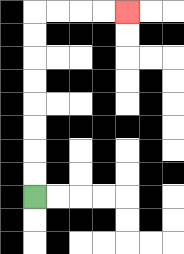{'start': '[1, 8]', 'end': '[5, 0]', 'path_directions': 'U,U,U,U,U,U,U,U,R,R,R,R', 'path_coordinates': '[[1, 8], [1, 7], [1, 6], [1, 5], [1, 4], [1, 3], [1, 2], [1, 1], [1, 0], [2, 0], [3, 0], [4, 0], [5, 0]]'}